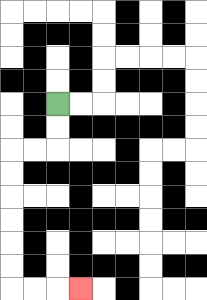{'start': '[2, 4]', 'end': '[3, 12]', 'path_directions': 'D,D,L,L,D,D,D,D,D,D,R,R,R', 'path_coordinates': '[[2, 4], [2, 5], [2, 6], [1, 6], [0, 6], [0, 7], [0, 8], [0, 9], [0, 10], [0, 11], [0, 12], [1, 12], [2, 12], [3, 12]]'}